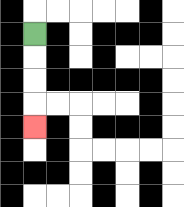{'start': '[1, 1]', 'end': '[1, 5]', 'path_directions': 'D,D,D,D', 'path_coordinates': '[[1, 1], [1, 2], [1, 3], [1, 4], [1, 5]]'}